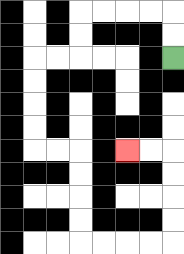{'start': '[7, 2]', 'end': '[5, 6]', 'path_directions': 'U,U,L,L,L,L,D,D,L,L,D,D,D,D,R,R,D,D,D,D,R,R,R,R,U,U,U,U,L,L', 'path_coordinates': '[[7, 2], [7, 1], [7, 0], [6, 0], [5, 0], [4, 0], [3, 0], [3, 1], [3, 2], [2, 2], [1, 2], [1, 3], [1, 4], [1, 5], [1, 6], [2, 6], [3, 6], [3, 7], [3, 8], [3, 9], [3, 10], [4, 10], [5, 10], [6, 10], [7, 10], [7, 9], [7, 8], [7, 7], [7, 6], [6, 6], [5, 6]]'}